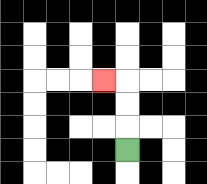{'start': '[5, 6]', 'end': '[4, 3]', 'path_directions': 'U,U,U,L', 'path_coordinates': '[[5, 6], [5, 5], [5, 4], [5, 3], [4, 3]]'}